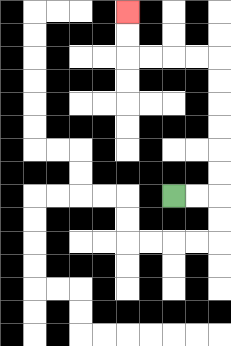{'start': '[7, 8]', 'end': '[5, 0]', 'path_directions': 'R,R,U,U,U,U,U,U,L,L,L,L,U,U', 'path_coordinates': '[[7, 8], [8, 8], [9, 8], [9, 7], [9, 6], [9, 5], [9, 4], [9, 3], [9, 2], [8, 2], [7, 2], [6, 2], [5, 2], [5, 1], [5, 0]]'}